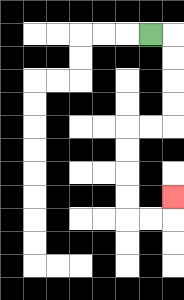{'start': '[6, 1]', 'end': '[7, 8]', 'path_directions': 'R,D,D,D,D,L,L,D,D,D,D,R,R,U', 'path_coordinates': '[[6, 1], [7, 1], [7, 2], [7, 3], [7, 4], [7, 5], [6, 5], [5, 5], [5, 6], [5, 7], [5, 8], [5, 9], [6, 9], [7, 9], [7, 8]]'}